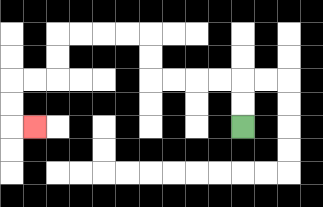{'start': '[10, 5]', 'end': '[1, 5]', 'path_directions': 'U,U,L,L,L,L,U,U,L,L,L,L,D,D,L,L,D,D,R', 'path_coordinates': '[[10, 5], [10, 4], [10, 3], [9, 3], [8, 3], [7, 3], [6, 3], [6, 2], [6, 1], [5, 1], [4, 1], [3, 1], [2, 1], [2, 2], [2, 3], [1, 3], [0, 3], [0, 4], [0, 5], [1, 5]]'}